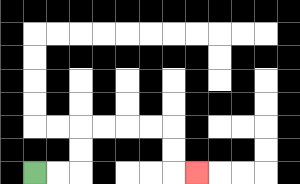{'start': '[1, 7]', 'end': '[8, 7]', 'path_directions': 'R,R,U,U,R,R,R,R,D,D,R', 'path_coordinates': '[[1, 7], [2, 7], [3, 7], [3, 6], [3, 5], [4, 5], [5, 5], [6, 5], [7, 5], [7, 6], [7, 7], [8, 7]]'}